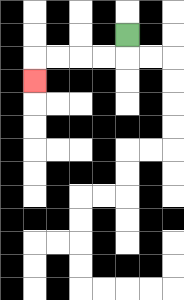{'start': '[5, 1]', 'end': '[1, 3]', 'path_directions': 'D,L,L,L,L,D', 'path_coordinates': '[[5, 1], [5, 2], [4, 2], [3, 2], [2, 2], [1, 2], [1, 3]]'}